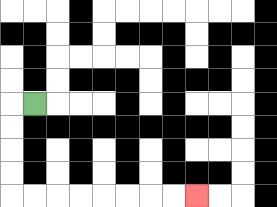{'start': '[1, 4]', 'end': '[8, 8]', 'path_directions': 'L,D,D,D,D,R,R,R,R,R,R,R,R', 'path_coordinates': '[[1, 4], [0, 4], [0, 5], [0, 6], [0, 7], [0, 8], [1, 8], [2, 8], [3, 8], [4, 8], [5, 8], [6, 8], [7, 8], [8, 8]]'}